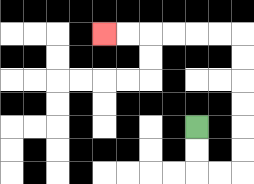{'start': '[8, 5]', 'end': '[4, 1]', 'path_directions': 'D,D,R,R,U,U,U,U,U,U,L,L,L,L,L,L', 'path_coordinates': '[[8, 5], [8, 6], [8, 7], [9, 7], [10, 7], [10, 6], [10, 5], [10, 4], [10, 3], [10, 2], [10, 1], [9, 1], [8, 1], [7, 1], [6, 1], [5, 1], [4, 1]]'}